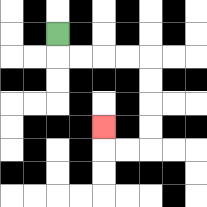{'start': '[2, 1]', 'end': '[4, 5]', 'path_directions': 'D,R,R,R,R,D,D,D,D,L,L,U', 'path_coordinates': '[[2, 1], [2, 2], [3, 2], [4, 2], [5, 2], [6, 2], [6, 3], [6, 4], [6, 5], [6, 6], [5, 6], [4, 6], [4, 5]]'}